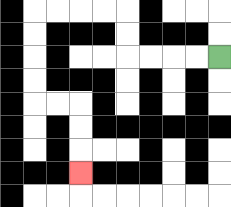{'start': '[9, 2]', 'end': '[3, 7]', 'path_directions': 'L,L,L,L,U,U,L,L,L,L,D,D,D,D,R,R,D,D,D', 'path_coordinates': '[[9, 2], [8, 2], [7, 2], [6, 2], [5, 2], [5, 1], [5, 0], [4, 0], [3, 0], [2, 0], [1, 0], [1, 1], [1, 2], [1, 3], [1, 4], [2, 4], [3, 4], [3, 5], [3, 6], [3, 7]]'}